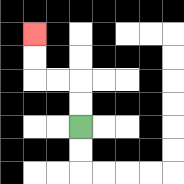{'start': '[3, 5]', 'end': '[1, 1]', 'path_directions': 'U,U,L,L,U,U', 'path_coordinates': '[[3, 5], [3, 4], [3, 3], [2, 3], [1, 3], [1, 2], [1, 1]]'}